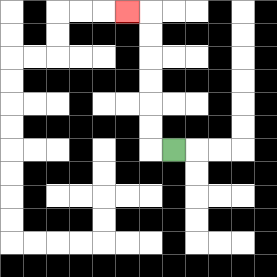{'start': '[7, 6]', 'end': '[5, 0]', 'path_directions': 'L,U,U,U,U,U,U,L', 'path_coordinates': '[[7, 6], [6, 6], [6, 5], [6, 4], [6, 3], [6, 2], [6, 1], [6, 0], [5, 0]]'}